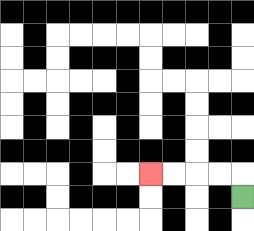{'start': '[10, 8]', 'end': '[6, 7]', 'path_directions': 'U,L,L,L,L', 'path_coordinates': '[[10, 8], [10, 7], [9, 7], [8, 7], [7, 7], [6, 7]]'}